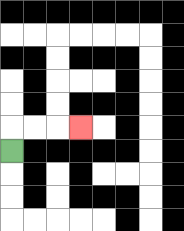{'start': '[0, 6]', 'end': '[3, 5]', 'path_directions': 'U,R,R,R', 'path_coordinates': '[[0, 6], [0, 5], [1, 5], [2, 5], [3, 5]]'}